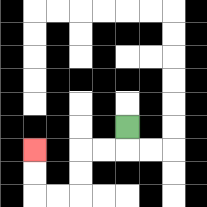{'start': '[5, 5]', 'end': '[1, 6]', 'path_directions': 'D,L,L,D,D,L,L,U,U', 'path_coordinates': '[[5, 5], [5, 6], [4, 6], [3, 6], [3, 7], [3, 8], [2, 8], [1, 8], [1, 7], [1, 6]]'}